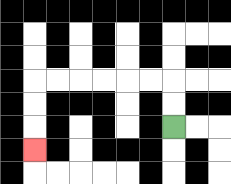{'start': '[7, 5]', 'end': '[1, 6]', 'path_directions': 'U,U,L,L,L,L,L,L,D,D,D', 'path_coordinates': '[[7, 5], [7, 4], [7, 3], [6, 3], [5, 3], [4, 3], [3, 3], [2, 3], [1, 3], [1, 4], [1, 5], [1, 6]]'}